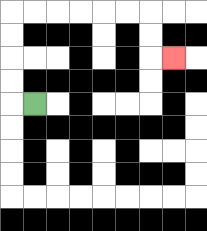{'start': '[1, 4]', 'end': '[7, 2]', 'path_directions': 'L,U,U,U,U,R,R,R,R,R,R,D,D,R', 'path_coordinates': '[[1, 4], [0, 4], [0, 3], [0, 2], [0, 1], [0, 0], [1, 0], [2, 0], [3, 0], [4, 0], [5, 0], [6, 0], [6, 1], [6, 2], [7, 2]]'}